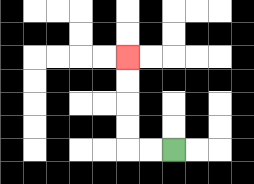{'start': '[7, 6]', 'end': '[5, 2]', 'path_directions': 'L,L,U,U,U,U', 'path_coordinates': '[[7, 6], [6, 6], [5, 6], [5, 5], [5, 4], [5, 3], [5, 2]]'}